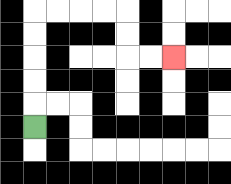{'start': '[1, 5]', 'end': '[7, 2]', 'path_directions': 'U,U,U,U,U,R,R,R,R,D,D,R,R', 'path_coordinates': '[[1, 5], [1, 4], [1, 3], [1, 2], [1, 1], [1, 0], [2, 0], [3, 0], [4, 0], [5, 0], [5, 1], [5, 2], [6, 2], [7, 2]]'}